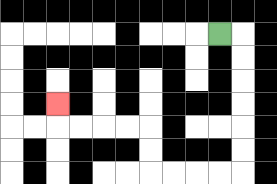{'start': '[9, 1]', 'end': '[2, 4]', 'path_directions': 'R,D,D,D,D,D,D,L,L,L,L,U,U,L,L,L,L,U', 'path_coordinates': '[[9, 1], [10, 1], [10, 2], [10, 3], [10, 4], [10, 5], [10, 6], [10, 7], [9, 7], [8, 7], [7, 7], [6, 7], [6, 6], [6, 5], [5, 5], [4, 5], [3, 5], [2, 5], [2, 4]]'}